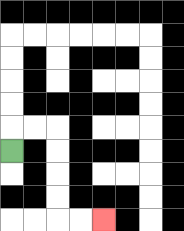{'start': '[0, 6]', 'end': '[4, 9]', 'path_directions': 'U,R,R,D,D,D,D,R,R', 'path_coordinates': '[[0, 6], [0, 5], [1, 5], [2, 5], [2, 6], [2, 7], [2, 8], [2, 9], [3, 9], [4, 9]]'}